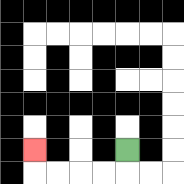{'start': '[5, 6]', 'end': '[1, 6]', 'path_directions': 'D,L,L,L,L,U', 'path_coordinates': '[[5, 6], [5, 7], [4, 7], [3, 7], [2, 7], [1, 7], [1, 6]]'}